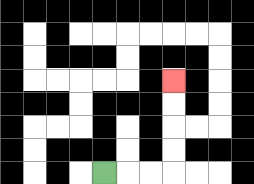{'start': '[4, 7]', 'end': '[7, 3]', 'path_directions': 'R,R,R,U,U,U,U', 'path_coordinates': '[[4, 7], [5, 7], [6, 7], [7, 7], [7, 6], [7, 5], [7, 4], [7, 3]]'}